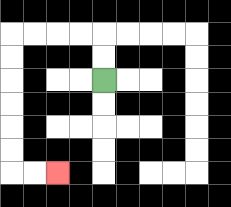{'start': '[4, 3]', 'end': '[2, 7]', 'path_directions': 'U,U,L,L,L,L,D,D,D,D,D,D,R,R', 'path_coordinates': '[[4, 3], [4, 2], [4, 1], [3, 1], [2, 1], [1, 1], [0, 1], [0, 2], [0, 3], [0, 4], [0, 5], [0, 6], [0, 7], [1, 7], [2, 7]]'}